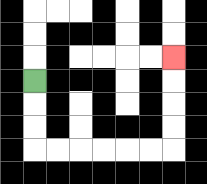{'start': '[1, 3]', 'end': '[7, 2]', 'path_directions': 'D,D,D,R,R,R,R,R,R,U,U,U,U', 'path_coordinates': '[[1, 3], [1, 4], [1, 5], [1, 6], [2, 6], [3, 6], [4, 6], [5, 6], [6, 6], [7, 6], [7, 5], [7, 4], [7, 3], [7, 2]]'}